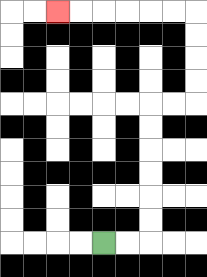{'start': '[4, 10]', 'end': '[2, 0]', 'path_directions': 'R,R,U,U,U,U,U,U,R,R,U,U,U,U,L,L,L,L,L,L', 'path_coordinates': '[[4, 10], [5, 10], [6, 10], [6, 9], [6, 8], [6, 7], [6, 6], [6, 5], [6, 4], [7, 4], [8, 4], [8, 3], [8, 2], [8, 1], [8, 0], [7, 0], [6, 0], [5, 0], [4, 0], [3, 0], [2, 0]]'}